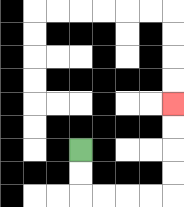{'start': '[3, 6]', 'end': '[7, 4]', 'path_directions': 'D,D,R,R,R,R,U,U,U,U', 'path_coordinates': '[[3, 6], [3, 7], [3, 8], [4, 8], [5, 8], [6, 8], [7, 8], [7, 7], [7, 6], [7, 5], [7, 4]]'}